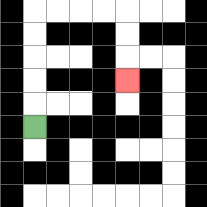{'start': '[1, 5]', 'end': '[5, 3]', 'path_directions': 'U,U,U,U,U,R,R,R,R,D,D,D', 'path_coordinates': '[[1, 5], [1, 4], [1, 3], [1, 2], [1, 1], [1, 0], [2, 0], [3, 0], [4, 0], [5, 0], [5, 1], [5, 2], [5, 3]]'}